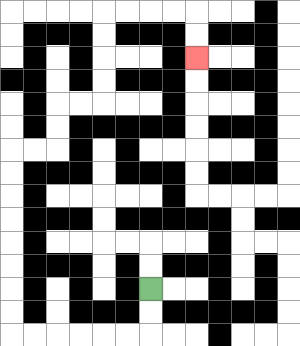{'start': '[6, 12]', 'end': '[8, 2]', 'path_directions': 'D,D,L,L,L,L,L,L,U,U,U,U,U,U,U,U,R,R,U,U,R,R,U,U,U,U,R,R,R,R,D,D', 'path_coordinates': '[[6, 12], [6, 13], [6, 14], [5, 14], [4, 14], [3, 14], [2, 14], [1, 14], [0, 14], [0, 13], [0, 12], [0, 11], [0, 10], [0, 9], [0, 8], [0, 7], [0, 6], [1, 6], [2, 6], [2, 5], [2, 4], [3, 4], [4, 4], [4, 3], [4, 2], [4, 1], [4, 0], [5, 0], [6, 0], [7, 0], [8, 0], [8, 1], [8, 2]]'}